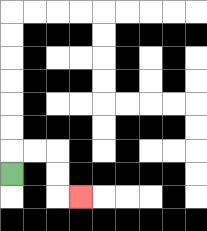{'start': '[0, 7]', 'end': '[3, 8]', 'path_directions': 'U,R,R,D,D,R', 'path_coordinates': '[[0, 7], [0, 6], [1, 6], [2, 6], [2, 7], [2, 8], [3, 8]]'}